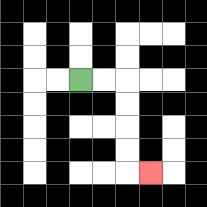{'start': '[3, 3]', 'end': '[6, 7]', 'path_directions': 'R,R,D,D,D,D,R', 'path_coordinates': '[[3, 3], [4, 3], [5, 3], [5, 4], [5, 5], [5, 6], [5, 7], [6, 7]]'}